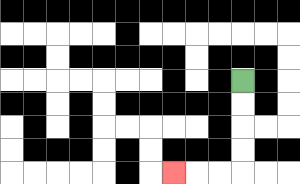{'start': '[10, 3]', 'end': '[7, 7]', 'path_directions': 'D,D,D,D,L,L,L', 'path_coordinates': '[[10, 3], [10, 4], [10, 5], [10, 6], [10, 7], [9, 7], [8, 7], [7, 7]]'}